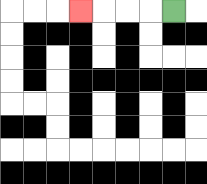{'start': '[7, 0]', 'end': '[3, 0]', 'path_directions': 'L,L,L,L', 'path_coordinates': '[[7, 0], [6, 0], [5, 0], [4, 0], [3, 0]]'}